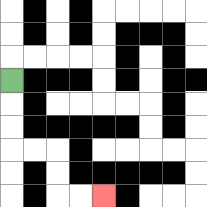{'start': '[0, 3]', 'end': '[4, 8]', 'path_directions': 'D,D,D,R,R,D,D,R,R', 'path_coordinates': '[[0, 3], [0, 4], [0, 5], [0, 6], [1, 6], [2, 6], [2, 7], [2, 8], [3, 8], [4, 8]]'}